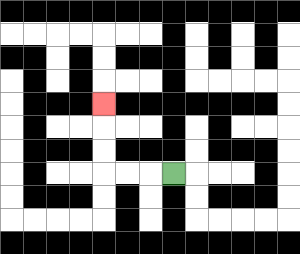{'start': '[7, 7]', 'end': '[4, 4]', 'path_directions': 'L,L,L,U,U,U', 'path_coordinates': '[[7, 7], [6, 7], [5, 7], [4, 7], [4, 6], [4, 5], [4, 4]]'}